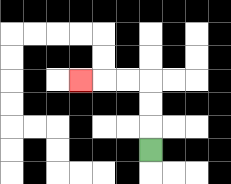{'start': '[6, 6]', 'end': '[3, 3]', 'path_directions': 'U,U,U,L,L,L', 'path_coordinates': '[[6, 6], [6, 5], [6, 4], [6, 3], [5, 3], [4, 3], [3, 3]]'}